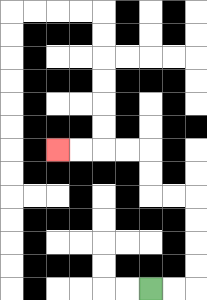{'start': '[6, 12]', 'end': '[2, 6]', 'path_directions': 'R,R,U,U,U,U,L,L,U,U,L,L,L,L', 'path_coordinates': '[[6, 12], [7, 12], [8, 12], [8, 11], [8, 10], [8, 9], [8, 8], [7, 8], [6, 8], [6, 7], [6, 6], [5, 6], [4, 6], [3, 6], [2, 6]]'}